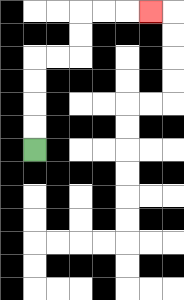{'start': '[1, 6]', 'end': '[6, 0]', 'path_directions': 'U,U,U,U,R,R,U,U,R,R,R', 'path_coordinates': '[[1, 6], [1, 5], [1, 4], [1, 3], [1, 2], [2, 2], [3, 2], [3, 1], [3, 0], [4, 0], [5, 0], [6, 0]]'}